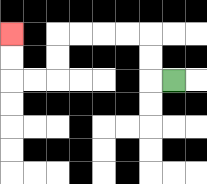{'start': '[7, 3]', 'end': '[0, 1]', 'path_directions': 'L,U,U,L,L,L,L,D,D,L,L,U,U', 'path_coordinates': '[[7, 3], [6, 3], [6, 2], [6, 1], [5, 1], [4, 1], [3, 1], [2, 1], [2, 2], [2, 3], [1, 3], [0, 3], [0, 2], [0, 1]]'}